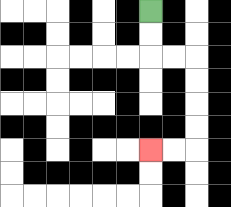{'start': '[6, 0]', 'end': '[6, 6]', 'path_directions': 'D,D,R,R,D,D,D,D,L,L', 'path_coordinates': '[[6, 0], [6, 1], [6, 2], [7, 2], [8, 2], [8, 3], [8, 4], [8, 5], [8, 6], [7, 6], [6, 6]]'}